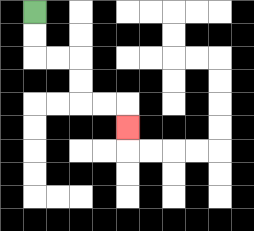{'start': '[1, 0]', 'end': '[5, 5]', 'path_directions': 'D,D,R,R,D,D,R,R,D', 'path_coordinates': '[[1, 0], [1, 1], [1, 2], [2, 2], [3, 2], [3, 3], [3, 4], [4, 4], [5, 4], [5, 5]]'}